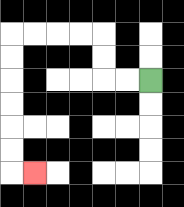{'start': '[6, 3]', 'end': '[1, 7]', 'path_directions': 'L,L,U,U,L,L,L,L,D,D,D,D,D,D,R', 'path_coordinates': '[[6, 3], [5, 3], [4, 3], [4, 2], [4, 1], [3, 1], [2, 1], [1, 1], [0, 1], [0, 2], [0, 3], [0, 4], [0, 5], [0, 6], [0, 7], [1, 7]]'}